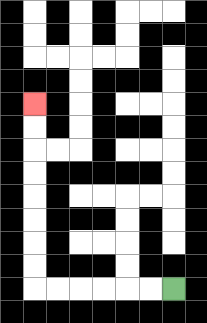{'start': '[7, 12]', 'end': '[1, 4]', 'path_directions': 'L,L,L,L,L,L,U,U,U,U,U,U,U,U', 'path_coordinates': '[[7, 12], [6, 12], [5, 12], [4, 12], [3, 12], [2, 12], [1, 12], [1, 11], [1, 10], [1, 9], [1, 8], [1, 7], [1, 6], [1, 5], [1, 4]]'}